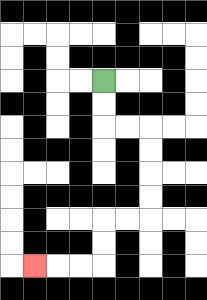{'start': '[4, 3]', 'end': '[1, 11]', 'path_directions': 'D,D,R,R,D,D,D,D,L,L,D,D,L,L,L', 'path_coordinates': '[[4, 3], [4, 4], [4, 5], [5, 5], [6, 5], [6, 6], [6, 7], [6, 8], [6, 9], [5, 9], [4, 9], [4, 10], [4, 11], [3, 11], [2, 11], [1, 11]]'}